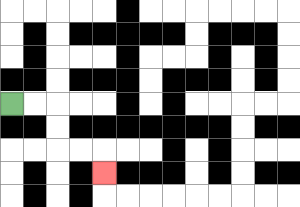{'start': '[0, 4]', 'end': '[4, 7]', 'path_directions': 'R,R,D,D,R,R,D', 'path_coordinates': '[[0, 4], [1, 4], [2, 4], [2, 5], [2, 6], [3, 6], [4, 6], [4, 7]]'}